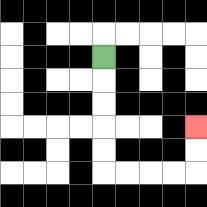{'start': '[4, 2]', 'end': '[8, 5]', 'path_directions': 'D,D,D,D,D,R,R,R,R,U,U', 'path_coordinates': '[[4, 2], [4, 3], [4, 4], [4, 5], [4, 6], [4, 7], [5, 7], [6, 7], [7, 7], [8, 7], [8, 6], [8, 5]]'}